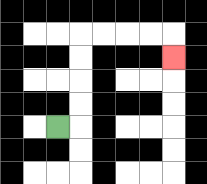{'start': '[2, 5]', 'end': '[7, 2]', 'path_directions': 'R,U,U,U,U,R,R,R,R,D', 'path_coordinates': '[[2, 5], [3, 5], [3, 4], [3, 3], [3, 2], [3, 1], [4, 1], [5, 1], [6, 1], [7, 1], [7, 2]]'}